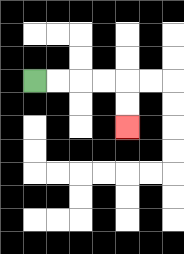{'start': '[1, 3]', 'end': '[5, 5]', 'path_directions': 'R,R,R,R,D,D', 'path_coordinates': '[[1, 3], [2, 3], [3, 3], [4, 3], [5, 3], [5, 4], [5, 5]]'}